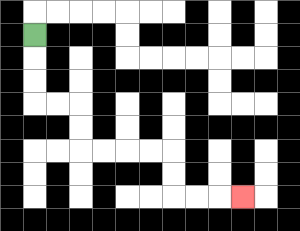{'start': '[1, 1]', 'end': '[10, 8]', 'path_directions': 'D,D,D,R,R,D,D,R,R,R,R,D,D,R,R,R', 'path_coordinates': '[[1, 1], [1, 2], [1, 3], [1, 4], [2, 4], [3, 4], [3, 5], [3, 6], [4, 6], [5, 6], [6, 6], [7, 6], [7, 7], [7, 8], [8, 8], [9, 8], [10, 8]]'}